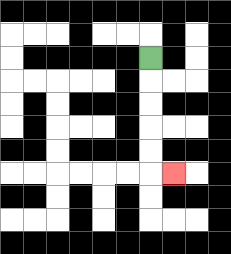{'start': '[6, 2]', 'end': '[7, 7]', 'path_directions': 'D,D,D,D,D,R', 'path_coordinates': '[[6, 2], [6, 3], [6, 4], [6, 5], [6, 6], [6, 7], [7, 7]]'}